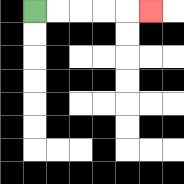{'start': '[1, 0]', 'end': '[6, 0]', 'path_directions': 'R,R,R,R,R', 'path_coordinates': '[[1, 0], [2, 0], [3, 0], [4, 0], [5, 0], [6, 0]]'}